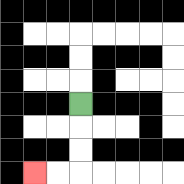{'start': '[3, 4]', 'end': '[1, 7]', 'path_directions': 'D,D,D,L,L', 'path_coordinates': '[[3, 4], [3, 5], [3, 6], [3, 7], [2, 7], [1, 7]]'}